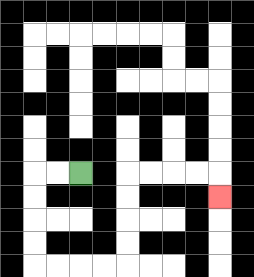{'start': '[3, 7]', 'end': '[9, 8]', 'path_directions': 'L,L,D,D,D,D,R,R,R,R,U,U,U,U,R,R,R,R,D', 'path_coordinates': '[[3, 7], [2, 7], [1, 7], [1, 8], [1, 9], [1, 10], [1, 11], [2, 11], [3, 11], [4, 11], [5, 11], [5, 10], [5, 9], [5, 8], [5, 7], [6, 7], [7, 7], [8, 7], [9, 7], [9, 8]]'}